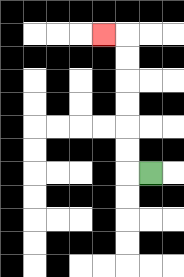{'start': '[6, 7]', 'end': '[4, 1]', 'path_directions': 'L,U,U,U,U,U,U,L', 'path_coordinates': '[[6, 7], [5, 7], [5, 6], [5, 5], [5, 4], [5, 3], [5, 2], [5, 1], [4, 1]]'}